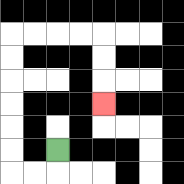{'start': '[2, 6]', 'end': '[4, 4]', 'path_directions': 'D,L,L,U,U,U,U,U,U,R,R,R,R,D,D,D', 'path_coordinates': '[[2, 6], [2, 7], [1, 7], [0, 7], [0, 6], [0, 5], [0, 4], [0, 3], [0, 2], [0, 1], [1, 1], [2, 1], [3, 1], [4, 1], [4, 2], [4, 3], [4, 4]]'}